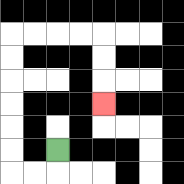{'start': '[2, 6]', 'end': '[4, 4]', 'path_directions': 'D,L,L,U,U,U,U,U,U,R,R,R,R,D,D,D', 'path_coordinates': '[[2, 6], [2, 7], [1, 7], [0, 7], [0, 6], [0, 5], [0, 4], [0, 3], [0, 2], [0, 1], [1, 1], [2, 1], [3, 1], [4, 1], [4, 2], [4, 3], [4, 4]]'}